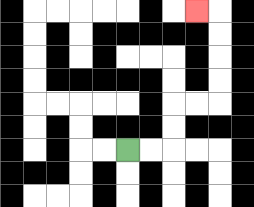{'start': '[5, 6]', 'end': '[8, 0]', 'path_directions': 'R,R,U,U,R,R,U,U,U,U,L', 'path_coordinates': '[[5, 6], [6, 6], [7, 6], [7, 5], [7, 4], [8, 4], [9, 4], [9, 3], [9, 2], [9, 1], [9, 0], [8, 0]]'}